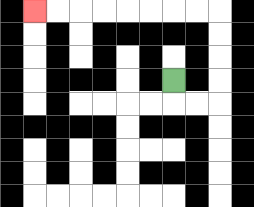{'start': '[7, 3]', 'end': '[1, 0]', 'path_directions': 'D,R,R,U,U,U,U,L,L,L,L,L,L,L,L', 'path_coordinates': '[[7, 3], [7, 4], [8, 4], [9, 4], [9, 3], [9, 2], [9, 1], [9, 0], [8, 0], [7, 0], [6, 0], [5, 0], [4, 0], [3, 0], [2, 0], [1, 0]]'}